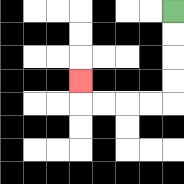{'start': '[7, 0]', 'end': '[3, 3]', 'path_directions': 'D,D,D,D,L,L,L,L,U', 'path_coordinates': '[[7, 0], [7, 1], [7, 2], [7, 3], [7, 4], [6, 4], [5, 4], [4, 4], [3, 4], [3, 3]]'}